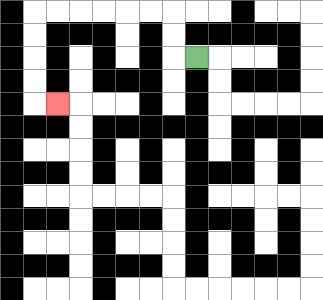{'start': '[8, 2]', 'end': '[2, 4]', 'path_directions': 'L,U,U,L,L,L,L,L,L,D,D,D,D,R', 'path_coordinates': '[[8, 2], [7, 2], [7, 1], [7, 0], [6, 0], [5, 0], [4, 0], [3, 0], [2, 0], [1, 0], [1, 1], [1, 2], [1, 3], [1, 4], [2, 4]]'}